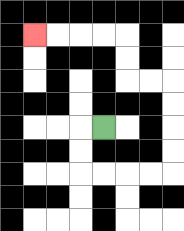{'start': '[4, 5]', 'end': '[1, 1]', 'path_directions': 'L,D,D,R,R,R,R,U,U,U,U,L,L,U,U,L,L,L,L', 'path_coordinates': '[[4, 5], [3, 5], [3, 6], [3, 7], [4, 7], [5, 7], [6, 7], [7, 7], [7, 6], [7, 5], [7, 4], [7, 3], [6, 3], [5, 3], [5, 2], [5, 1], [4, 1], [3, 1], [2, 1], [1, 1]]'}